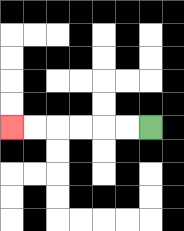{'start': '[6, 5]', 'end': '[0, 5]', 'path_directions': 'L,L,L,L,L,L', 'path_coordinates': '[[6, 5], [5, 5], [4, 5], [3, 5], [2, 5], [1, 5], [0, 5]]'}